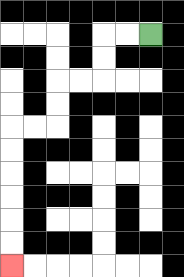{'start': '[6, 1]', 'end': '[0, 11]', 'path_directions': 'L,L,D,D,L,L,D,D,L,L,D,D,D,D,D,D', 'path_coordinates': '[[6, 1], [5, 1], [4, 1], [4, 2], [4, 3], [3, 3], [2, 3], [2, 4], [2, 5], [1, 5], [0, 5], [0, 6], [0, 7], [0, 8], [0, 9], [0, 10], [0, 11]]'}